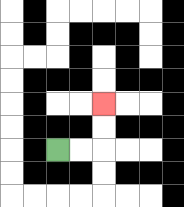{'start': '[2, 6]', 'end': '[4, 4]', 'path_directions': 'R,R,U,U', 'path_coordinates': '[[2, 6], [3, 6], [4, 6], [4, 5], [4, 4]]'}